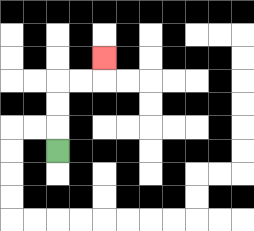{'start': '[2, 6]', 'end': '[4, 2]', 'path_directions': 'U,U,U,R,R,U', 'path_coordinates': '[[2, 6], [2, 5], [2, 4], [2, 3], [3, 3], [4, 3], [4, 2]]'}